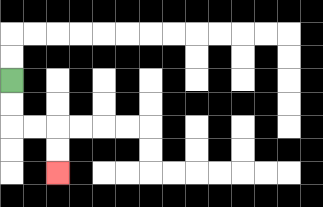{'start': '[0, 3]', 'end': '[2, 7]', 'path_directions': 'D,D,R,R,D,D', 'path_coordinates': '[[0, 3], [0, 4], [0, 5], [1, 5], [2, 5], [2, 6], [2, 7]]'}